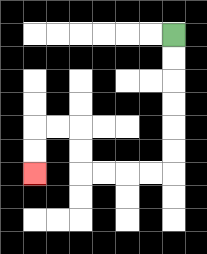{'start': '[7, 1]', 'end': '[1, 7]', 'path_directions': 'D,D,D,D,D,D,L,L,L,L,U,U,L,L,D,D', 'path_coordinates': '[[7, 1], [7, 2], [7, 3], [7, 4], [7, 5], [7, 6], [7, 7], [6, 7], [5, 7], [4, 7], [3, 7], [3, 6], [3, 5], [2, 5], [1, 5], [1, 6], [1, 7]]'}